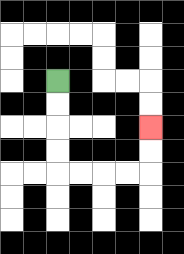{'start': '[2, 3]', 'end': '[6, 5]', 'path_directions': 'D,D,D,D,R,R,R,R,U,U', 'path_coordinates': '[[2, 3], [2, 4], [2, 5], [2, 6], [2, 7], [3, 7], [4, 7], [5, 7], [6, 7], [6, 6], [6, 5]]'}